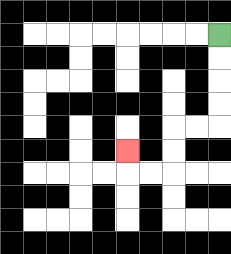{'start': '[9, 1]', 'end': '[5, 6]', 'path_directions': 'D,D,D,D,L,L,D,D,L,L,U', 'path_coordinates': '[[9, 1], [9, 2], [9, 3], [9, 4], [9, 5], [8, 5], [7, 5], [7, 6], [7, 7], [6, 7], [5, 7], [5, 6]]'}